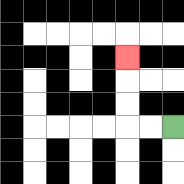{'start': '[7, 5]', 'end': '[5, 2]', 'path_directions': 'L,L,U,U,U', 'path_coordinates': '[[7, 5], [6, 5], [5, 5], [5, 4], [5, 3], [5, 2]]'}